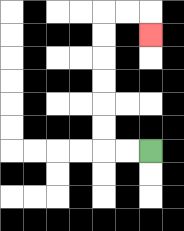{'start': '[6, 6]', 'end': '[6, 1]', 'path_directions': 'L,L,U,U,U,U,U,U,R,R,D', 'path_coordinates': '[[6, 6], [5, 6], [4, 6], [4, 5], [4, 4], [4, 3], [4, 2], [4, 1], [4, 0], [5, 0], [6, 0], [6, 1]]'}